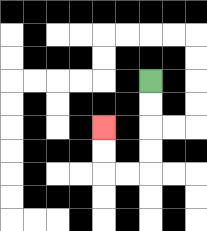{'start': '[6, 3]', 'end': '[4, 5]', 'path_directions': 'D,D,D,D,L,L,U,U', 'path_coordinates': '[[6, 3], [6, 4], [6, 5], [6, 6], [6, 7], [5, 7], [4, 7], [4, 6], [4, 5]]'}